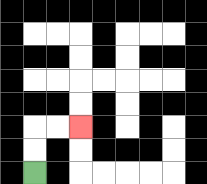{'start': '[1, 7]', 'end': '[3, 5]', 'path_directions': 'U,U,R,R', 'path_coordinates': '[[1, 7], [1, 6], [1, 5], [2, 5], [3, 5]]'}